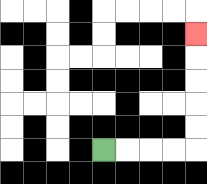{'start': '[4, 6]', 'end': '[8, 1]', 'path_directions': 'R,R,R,R,U,U,U,U,U', 'path_coordinates': '[[4, 6], [5, 6], [6, 6], [7, 6], [8, 6], [8, 5], [8, 4], [8, 3], [8, 2], [8, 1]]'}